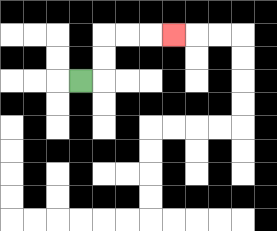{'start': '[3, 3]', 'end': '[7, 1]', 'path_directions': 'R,U,U,R,R,R', 'path_coordinates': '[[3, 3], [4, 3], [4, 2], [4, 1], [5, 1], [6, 1], [7, 1]]'}